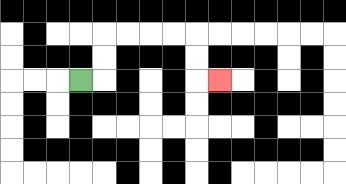{'start': '[3, 3]', 'end': '[9, 3]', 'path_directions': 'R,U,U,R,R,R,R,D,D,R', 'path_coordinates': '[[3, 3], [4, 3], [4, 2], [4, 1], [5, 1], [6, 1], [7, 1], [8, 1], [8, 2], [8, 3], [9, 3]]'}